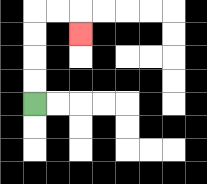{'start': '[1, 4]', 'end': '[3, 1]', 'path_directions': 'U,U,U,U,R,R,D', 'path_coordinates': '[[1, 4], [1, 3], [1, 2], [1, 1], [1, 0], [2, 0], [3, 0], [3, 1]]'}